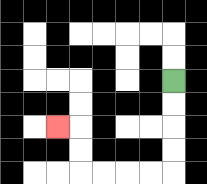{'start': '[7, 3]', 'end': '[2, 5]', 'path_directions': 'D,D,D,D,L,L,L,L,U,U,L', 'path_coordinates': '[[7, 3], [7, 4], [7, 5], [7, 6], [7, 7], [6, 7], [5, 7], [4, 7], [3, 7], [3, 6], [3, 5], [2, 5]]'}